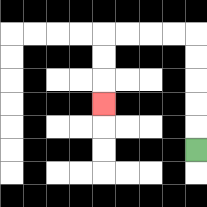{'start': '[8, 6]', 'end': '[4, 4]', 'path_directions': 'U,U,U,U,U,L,L,L,L,D,D,D', 'path_coordinates': '[[8, 6], [8, 5], [8, 4], [8, 3], [8, 2], [8, 1], [7, 1], [6, 1], [5, 1], [4, 1], [4, 2], [4, 3], [4, 4]]'}